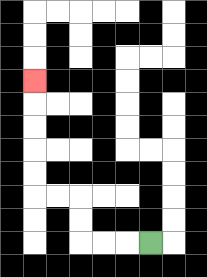{'start': '[6, 10]', 'end': '[1, 3]', 'path_directions': 'L,L,L,U,U,L,L,U,U,U,U,U', 'path_coordinates': '[[6, 10], [5, 10], [4, 10], [3, 10], [3, 9], [3, 8], [2, 8], [1, 8], [1, 7], [1, 6], [1, 5], [1, 4], [1, 3]]'}